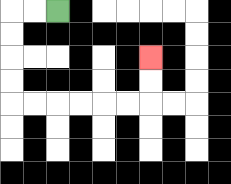{'start': '[2, 0]', 'end': '[6, 2]', 'path_directions': 'L,L,D,D,D,D,R,R,R,R,R,R,U,U', 'path_coordinates': '[[2, 0], [1, 0], [0, 0], [0, 1], [0, 2], [0, 3], [0, 4], [1, 4], [2, 4], [3, 4], [4, 4], [5, 4], [6, 4], [6, 3], [6, 2]]'}